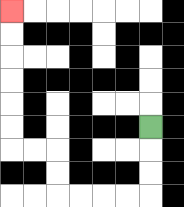{'start': '[6, 5]', 'end': '[0, 0]', 'path_directions': 'D,D,D,L,L,L,L,U,U,L,L,U,U,U,U,U,U', 'path_coordinates': '[[6, 5], [6, 6], [6, 7], [6, 8], [5, 8], [4, 8], [3, 8], [2, 8], [2, 7], [2, 6], [1, 6], [0, 6], [0, 5], [0, 4], [0, 3], [0, 2], [0, 1], [0, 0]]'}